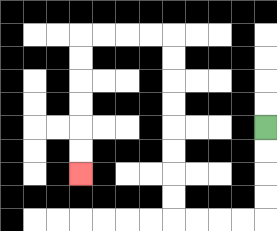{'start': '[11, 5]', 'end': '[3, 7]', 'path_directions': 'D,D,D,D,L,L,L,L,U,U,U,U,U,U,U,U,L,L,L,L,D,D,D,D,D,D', 'path_coordinates': '[[11, 5], [11, 6], [11, 7], [11, 8], [11, 9], [10, 9], [9, 9], [8, 9], [7, 9], [7, 8], [7, 7], [7, 6], [7, 5], [7, 4], [7, 3], [7, 2], [7, 1], [6, 1], [5, 1], [4, 1], [3, 1], [3, 2], [3, 3], [3, 4], [3, 5], [3, 6], [3, 7]]'}